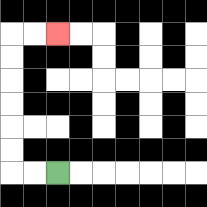{'start': '[2, 7]', 'end': '[2, 1]', 'path_directions': 'L,L,U,U,U,U,U,U,R,R', 'path_coordinates': '[[2, 7], [1, 7], [0, 7], [0, 6], [0, 5], [0, 4], [0, 3], [0, 2], [0, 1], [1, 1], [2, 1]]'}